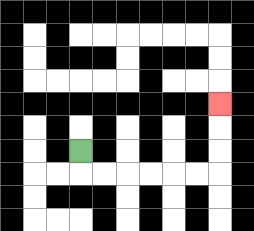{'start': '[3, 6]', 'end': '[9, 4]', 'path_directions': 'D,R,R,R,R,R,R,U,U,U', 'path_coordinates': '[[3, 6], [3, 7], [4, 7], [5, 7], [6, 7], [7, 7], [8, 7], [9, 7], [9, 6], [9, 5], [9, 4]]'}